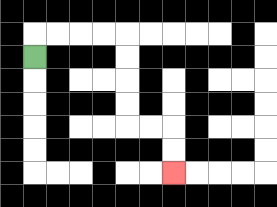{'start': '[1, 2]', 'end': '[7, 7]', 'path_directions': 'U,R,R,R,R,D,D,D,D,R,R,D,D', 'path_coordinates': '[[1, 2], [1, 1], [2, 1], [3, 1], [4, 1], [5, 1], [5, 2], [5, 3], [5, 4], [5, 5], [6, 5], [7, 5], [7, 6], [7, 7]]'}